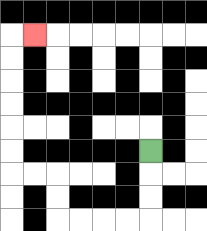{'start': '[6, 6]', 'end': '[1, 1]', 'path_directions': 'D,D,D,L,L,L,L,U,U,L,L,U,U,U,U,U,U,R', 'path_coordinates': '[[6, 6], [6, 7], [6, 8], [6, 9], [5, 9], [4, 9], [3, 9], [2, 9], [2, 8], [2, 7], [1, 7], [0, 7], [0, 6], [0, 5], [0, 4], [0, 3], [0, 2], [0, 1], [1, 1]]'}